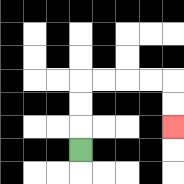{'start': '[3, 6]', 'end': '[7, 5]', 'path_directions': 'U,U,U,R,R,R,R,D,D', 'path_coordinates': '[[3, 6], [3, 5], [3, 4], [3, 3], [4, 3], [5, 3], [6, 3], [7, 3], [7, 4], [7, 5]]'}